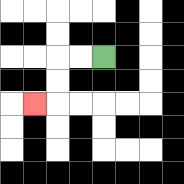{'start': '[4, 2]', 'end': '[1, 4]', 'path_directions': 'L,L,D,D,L', 'path_coordinates': '[[4, 2], [3, 2], [2, 2], [2, 3], [2, 4], [1, 4]]'}